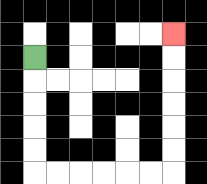{'start': '[1, 2]', 'end': '[7, 1]', 'path_directions': 'D,D,D,D,D,R,R,R,R,R,R,U,U,U,U,U,U', 'path_coordinates': '[[1, 2], [1, 3], [1, 4], [1, 5], [1, 6], [1, 7], [2, 7], [3, 7], [4, 7], [5, 7], [6, 7], [7, 7], [7, 6], [7, 5], [7, 4], [7, 3], [7, 2], [7, 1]]'}